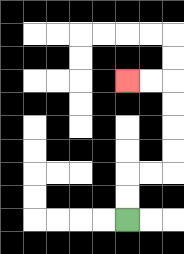{'start': '[5, 9]', 'end': '[5, 3]', 'path_directions': 'U,U,R,R,U,U,U,U,L,L', 'path_coordinates': '[[5, 9], [5, 8], [5, 7], [6, 7], [7, 7], [7, 6], [7, 5], [7, 4], [7, 3], [6, 3], [5, 3]]'}